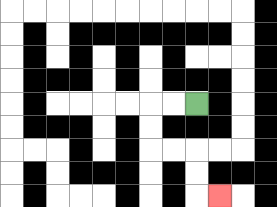{'start': '[8, 4]', 'end': '[9, 8]', 'path_directions': 'L,L,D,D,R,R,D,D,R', 'path_coordinates': '[[8, 4], [7, 4], [6, 4], [6, 5], [6, 6], [7, 6], [8, 6], [8, 7], [8, 8], [9, 8]]'}